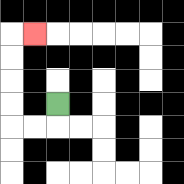{'start': '[2, 4]', 'end': '[1, 1]', 'path_directions': 'D,L,L,U,U,U,U,R', 'path_coordinates': '[[2, 4], [2, 5], [1, 5], [0, 5], [0, 4], [0, 3], [0, 2], [0, 1], [1, 1]]'}